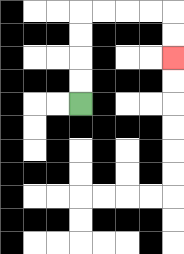{'start': '[3, 4]', 'end': '[7, 2]', 'path_directions': 'U,U,U,U,R,R,R,R,D,D', 'path_coordinates': '[[3, 4], [3, 3], [3, 2], [3, 1], [3, 0], [4, 0], [5, 0], [6, 0], [7, 0], [7, 1], [7, 2]]'}